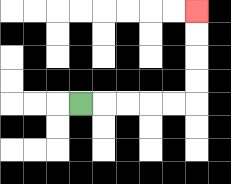{'start': '[3, 4]', 'end': '[8, 0]', 'path_directions': 'R,R,R,R,R,U,U,U,U', 'path_coordinates': '[[3, 4], [4, 4], [5, 4], [6, 4], [7, 4], [8, 4], [8, 3], [8, 2], [8, 1], [8, 0]]'}